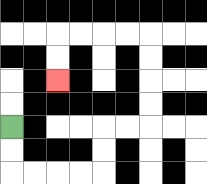{'start': '[0, 5]', 'end': '[2, 3]', 'path_directions': 'D,D,R,R,R,R,U,U,R,R,U,U,U,U,L,L,L,L,D,D', 'path_coordinates': '[[0, 5], [0, 6], [0, 7], [1, 7], [2, 7], [3, 7], [4, 7], [4, 6], [4, 5], [5, 5], [6, 5], [6, 4], [6, 3], [6, 2], [6, 1], [5, 1], [4, 1], [3, 1], [2, 1], [2, 2], [2, 3]]'}